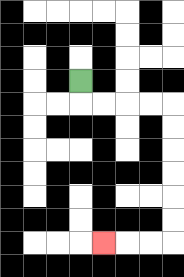{'start': '[3, 3]', 'end': '[4, 10]', 'path_directions': 'D,R,R,R,R,D,D,D,D,D,D,L,L,L', 'path_coordinates': '[[3, 3], [3, 4], [4, 4], [5, 4], [6, 4], [7, 4], [7, 5], [7, 6], [7, 7], [7, 8], [7, 9], [7, 10], [6, 10], [5, 10], [4, 10]]'}